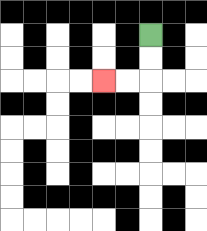{'start': '[6, 1]', 'end': '[4, 3]', 'path_directions': 'D,D,L,L', 'path_coordinates': '[[6, 1], [6, 2], [6, 3], [5, 3], [4, 3]]'}